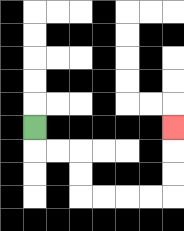{'start': '[1, 5]', 'end': '[7, 5]', 'path_directions': 'D,R,R,D,D,R,R,R,R,U,U,U', 'path_coordinates': '[[1, 5], [1, 6], [2, 6], [3, 6], [3, 7], [3, 8], [4, 8], [5, 8], [6, 8], [7, 8], [7, 7], [7, 6], [7, 5]]'}